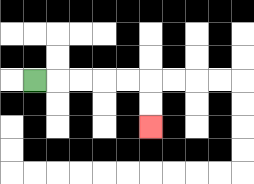{'start': '[1, 3]', 'end': '[6, 5]', 'path_directions': 'R,R,R,R,R,D,D', 'path_coordinates': '[[1, 3], [2, 3], [3, 3], [4, 3], [5, 3], [6, 3], [6, 4], [6, 5]]'}